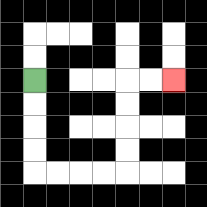{'start': '[1, 3]', 'end': '[7, 3]', 'path_directions': 'D,D,D,D,R,R,R,R,U,U,U,U,R,R', 'path_coordinates': '[[1, 3], [1, 4], [1, 5], [1, 6], [1, 7], [2, 7], [3, 7], [4, 7], [5, 7], [5, 6], [5, 5], [5, 4], [5, 3], [6, 3], [7, 3]]'}